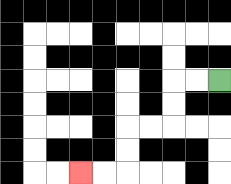{'start': '[9, 3]', 'end': '[3, 7]', 'path_directions': 'L,L,D,D,L,L,D,D,L,L', 'path_coordinates': '[[9, 3], [8, 3], [7, 3], [7, 4], [7, 5], [6, 5], [5, 5], [5, 6], [5, 7], [4, 7], [3, 7]]'}